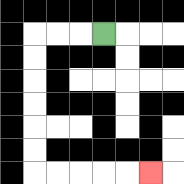{'start': '[4, 1]', 'end': '[6, 7]', 'path_directions': 'L,L,L,D,D,D,D,D,D,R,R,R,R,R', 'path_coordinates': '[[4, 1], [3, 1], [2, 1], [1, 1], [1, 2], [1, 3], [1, 4], [1, 5], [1, 6], [1, 7], [2, 7], [3, 7], [4, 7], [5, 7], [6, 7]]'}